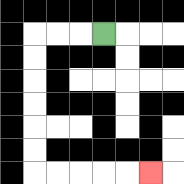{'start': '[4, 1]', 'end': '[6, 7]', 'path_directions': 'L,L,L,D,D,D,D,D,D,R,R,R,R,R', 'path_coordinates': '[[4, 1], [3, 1], [2, 1], [1, 1], [1, 2], [1, 3], [1, 4], [1, 5], [1, 6], [1, 7], [2, 7], [3, 7], [4, 7], [5, 7], [6, 7]]'}